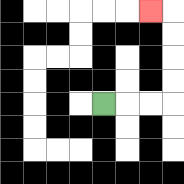{'start': '[4, 4]', 'end': '[6, 0]', 'path_directions': 'R,R,R,U,U,U,U,L', 'path_coordinates': '[[4, 4], [5, 4], [6, 4], [7, 4], [7, 3], [7, 2], [7, 1], [7, 0], [6, 0]]'}